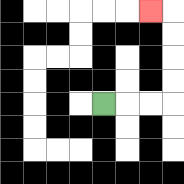{'start': '[4, 4]', 'end': '[6, 0]', 'path_directions': 'R,R,R,U,U,U,U,L', 'path_coordinates': '[[4, 4], [5, 4], [6, 4], [7, 4], [7, 3], [7, 2], [7, 1], [7, 0], [6, 0]]'}